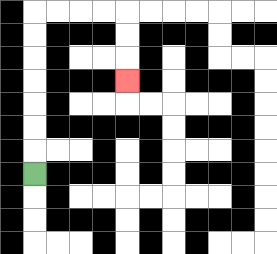{'start': '[1, 7]', 'end': '[5, 3]', 'path_directions': 'U,U,U,U,U,U,U,R,R,R,R,D,D,D', 'path_coordinates': '[[1, 7], [1, 6], [1, 5], [1, 4], [1, 3], [1, 2], [1, 1], [1, 0], [2, 0], [3, 0], [4, 0], [5, 0], [5, 1], [5, 2], [5, 3]]'}